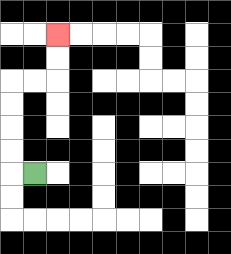{'start': '[1, 7]', 'end': '[2, 1]', 'path_directions': 'L,U,U,U,U,R,R,U,U', 'path_coordinates': '[[1, 7], [0, 7], [0, 6], [0, 5], [0, 4], [0, 3], [1, 3], [2, 3], [2, 2], [2, 1]]'}